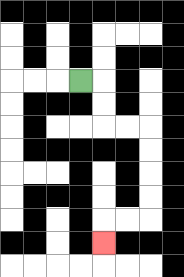{'start': '[3, 3]', 'end': '[4, 10]', 'path_directions': 'R,D,D,R,R,D,D,D,D,L,L,D', 'path_coordinates': '[[3, 3], [4, 3], [4, 4], [4, 5], [5, 5], [6, 5], [6, 6], [6, 7], [6, 8], [6, 9], [5, 9], [4, 9], [4, 10]]'}